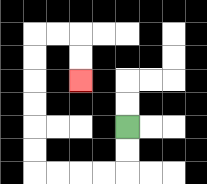{'start': '[5, 5]', 'end': '[3, 3]', 'path_directions': 'D,D,L,L,L,L,U,U,U,U,U,U,R,R,D,D', 'path_coordinates': '[[5, 5], [5, 6], [5, 7], [4, 7], [3, 7], [2, 7], [1, 7], [1, 6], [1, 5], [1, 4], [1, 3], [1, 2], [1, 1], [2, 1], [3, 1], [3, 2], [3, 3]]'}